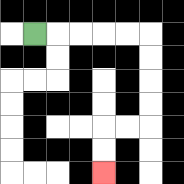{'start': '[1, 1]', 'end': '[4, 7]', 'path_directions': 'R,R,R,R,R,D,D,D,D,L,L,D,D', 'path_coordinates': '[[1, 1], [2, 1], [3, 1], [4, 1], [5, 1], [6, 1], [6, 2], [6, 3], [6, 4], [6, 5], [5, 5], [4, 5], [4, 6], [4, 7]]'}